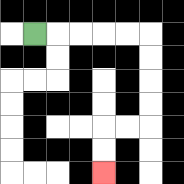{'start': '[1, 1]', 'end': '[4, 7]', 'path_directions': 'R,R,R,R,R,D,D,D,D,L,L,D,D', 'path_coordinates': '[[1, 1], [2, 1], [3, 1], [4, 1], [5, 1], [6, 1], [6, 2], [6, 3], [6, 4], [6, 5], [5, 5], [4, 5], [4, 6], [4, 7]]'}